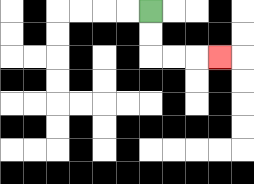{'start': '[6, 0]', 'end': '[9, 2]', 'path_directions': 'D,D,R,R,R', 'path_coordinates': '[[6, 0], [6, 1], [6, 2], [7, 2], [8, 2], [9, 2]]'}